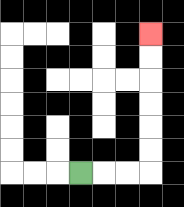{'start': '[3, 7]', 'end': '[6, 1]', 'path_directions': 'R,R,R,U,U,U,U,U,U', 'path_coordinates': '[[3, 7], [4, 7], [5, 7], [6, 7], [6, 6], [6, 5], [6, 4], [6, 3], [6, 2], [6, 1]]'}